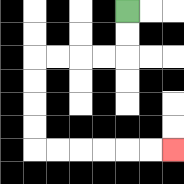{'start': '[5, 0]', 'end': '[7, 6]', 'path_directions': 'D,D,L,L,L,L,D,D,D,D,R,R,R,R,R,R', 'path_coordinates': '[[5, 0], [5, 1], [5, 2], [4, 2], [3, 2], [2, 2], [1, 2], [1, 3], [1, 4], [1, 5], [1, 6], [2, 6], [3, 6], [4, 6], [5, 6], [6, 6], [7, 6]]'}